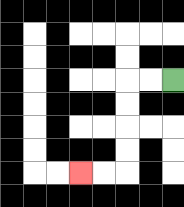{'start': '[7, 3]', 'end': '[3, 7]', 'path_directions': 'L,L,D,D,D,D,L,L', 'path_coordinates': '[[7, 3], [6, 3], [5, 3], [5, 4], [5, 5], [5, 6], [5, 7], [4, 7], [3, 7]]'}